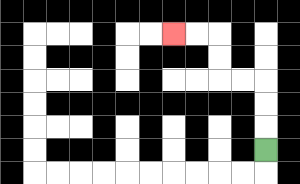{'start': '[11, 6]', 'end': '[7, 1]', 'path_directions': 'U,U,U,L,L,U,U,L,L', 'path_coordinates': '[[11, 6], [11, 5], [11, 4], [11, 3], [10, 3], [9, 3], [9, 2], [9, 1], [8, 1], [7, 1]]'}